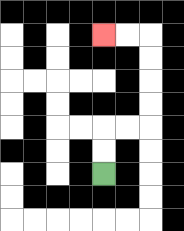{'start': '[4, 7]', 'end': '[4, 1]', 'path_directions': 'U,U,R,R,U,U,U,U,L,L', 'path_coordinates': '[[4, 7], [4, 6], [4, 5], [5, 5], [6, 5], [6, 4], [6, 3], [6, 2], [6, 1], [5, 1], [4, 1]]'}